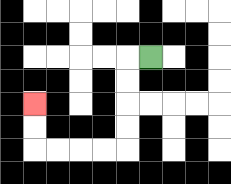{'start': '[6, 2]', 'end': '[1, 4]', 'path_directions': 'L,D,D,D,D,L,L,L,L,U,U', 'path_coordinates': '[[6, 2], [5, 2], [5, 3], [5, 4], [5, 5], [5, 6], [4, 6], [3, 6], [2, 6], [1, 6], [1, 5], [1, 4]]'}